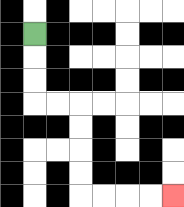{'start': '[1, 1]', 'end': '[7, 8]', 'path_directions': 'D,D,D,R,R,D,D,D,D,R,R,R,R', 'path_coordinates': '[[1, 1], [1, 2], [1, 3], [1, 4], [2, 4], [3, 4], [3, 5], [3, 6], [3, 7], [3, 8], [4, 8], [5, 8], [6, 8], [7, 8]]'}